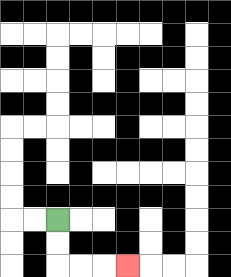{'start': '[2, 9]', 'end': '[5, 11]', 'path_directions': 'D,D,R,R,R', 'path_coordinates': '[[2, 9], [2, 10], [2, 11], [3, 11], [4, 11], [5, 11]]'}